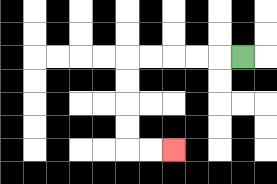{'start': '[10, 2]', 'end': '[7, 6]', 'path_directions': 'L,L,L,L,L,D,D,D,D,R,R', 'path_coordinates': '[[10, 2], [9, 2], [8, 2], [7, 2], [6, 2], [5, 2], [5, 3], [5, 4], [5, 5], [5, 6], [6, 6], [7, 6]]'}